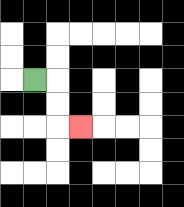{'start': '[1, 3]', 'end': '[3, 5]', 'path_directions': 'R,D,D,R', 'path_coordinates': '[[1, 3], [2, 3], [2, 4], [2, 5], [3, 5]]'}